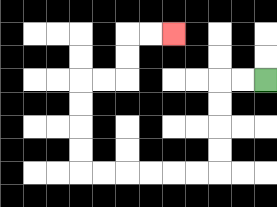{'start': '[11, 3]', 'end': '[7, 1]', 'path_directions': 'L,L,D,D,D,D,L,L,L,L,L,L,U,U,U,U,R,R,U,U,R,R', 'path_coordinates': '[[11, 3], [10, 3], [9, 3], [9, 4], [9, 5], [9, 6], [9, 7], [8, 7], [7, 7], [6, 7], [5, 7], [4, 7], [3, 7], [3, 6], [3, 5], [3, 4], [3, 3], [4, 3], [5, 3], [5, 2], [5, 1], [6, 1], [7, 1]]'}